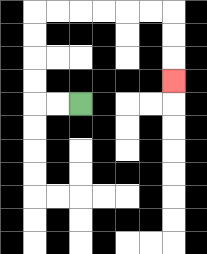{'start': '[3, 4]', 'end': '[7, 3]', 'path_directions': 'L,L,U,U,U,U,R,R,R,R,R,R,D,D,D', 'path_coordinates': '[[3, 4], [2, 4], [1, 4], [1, 3], [1, 2], [1, 1], [1, 0], [2, 0], [3, 0], [4, 0], [5, 0], [6, 0], [7, 0], [7, 1], [7, 2], [7, 3]]'}